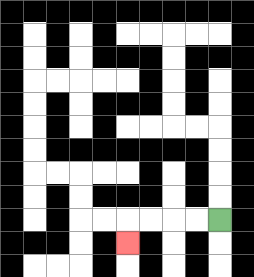{'start': '[9, 9]', 'end': '[5, 10]', 'path_directions': 'L,L,L,L,D', 'path_coordinates': '[[9, 9], [8, 9], [7, 9], [6, 9], [5, 9], [5, 10]]'}